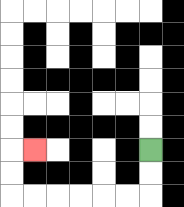{'start': '[6, 6]', 'end': '[1, 6]', 'path_directions': 'D,D,L,L,L,L,L,L,U,U,R', 'path_coordinates': '[[6, 6], [6, 7], [6, 8], [5, 8], [4, 8], [3, 8], [2, 8], [1, 8], [0, 8], [0, 7], [0, 6], [1, 6]]'}